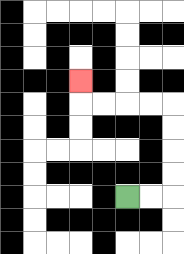{'start': '[5, 8]', 'end': '[3, 3]', 'path_directions': 'R,R,U,U,U,U,L,L,L,L,U', 'path_coordinates': '[[5, 8], [6, 8], [7, 8], [7, 7], [7, 6], [7, 5], [7, 4], [6, 4], [5, 4], [4, 4], [3, 4], [3, 3]]'}